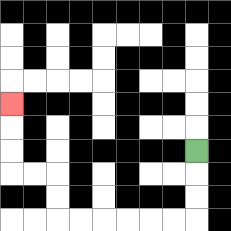{'start': '[8, 6]', 'end': '[0, 4]', 'path_directions': 'D,D,D,L,L,L,L,L,L,U,U,L,L,U,U,U', 'path_coordinates': '[[8, 6], [8, 7], [8, 8], [8, 9], [7, 9], [6, 9], [5, 9], [4, 9], [3, 9], [2, 9], [2, 8], [2, 7], [1, 7], [0, 7], [0, 6], [0, 5], [0, 4]]'}